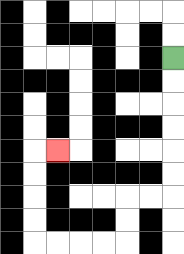{'start': '[7, 2]', 'end': '[2, 6]', 'path_directions': 'D,D,D,D,D,D,L,L,D,D,L,L,L,L,U,U,U,U,R', 'path_coordinates': '[[7, 2], [7, 3], [7, 4], [7, 5], [7, 6], [7, 7], [7, 8], [6, 8], [5, 8], [5, 9], [5, 10], [4, 10], [3, 10], [2, 10], [1, 10], [1, 9], [1, 8], [1, 7], [1, 6], [2, 6]]'}